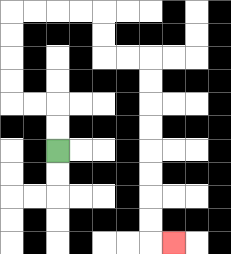{'start': '[2, 6]', 'end': '[7, 10]', 'path_directions': 'U,U,L,L,U,U,U,U,R,R,R,R,D,D,R,R,D,D,D,D,D,D,D,D,R', 'path_coordinates': '[[2, 6], [2, 5], [2, 4], [1, 4], [0, 4], [0, 3], [0, 2], [0, 1], [0, 0], [1, 0], [2, 0], [3, 0], [4, 0], [4, 1], [4, 2], [5, 2], [6, 2], [6, 3], [6, 4], [6, 5], [6, 6], [6, 7], [6, 8], [6, 9], [6, 10], [7, 10]]'}